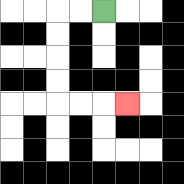{'start': '[4, 0]', 'end': '[5, 4]', 'path_directions': 'L,L,D,D,D,D,R,R,R', 'path_coordinates': '[[4, 0], [3, 0], [2, 0], [2, 1], [2, 2], [2, 3], [2, 4], [3, 4], [4, 4], [5, 4]]'}